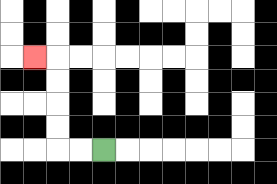{'start': '[4, 6]', 'end': '[1, 2]', 'path_directions': 'L,L,U,U,U,U,L', 'path_coordinates': '[[4, 6], [3, 6], [2, 6], [2, 5], [2, 4], [2, 3], [2, 2], [1, 2]]'}